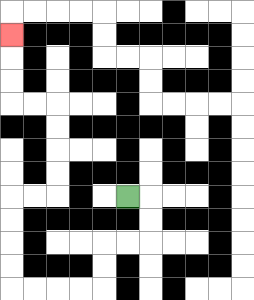{'start': '[5, 8]', 'end': '[0, 1]', 'path_directions': 'R,D,D,L,L,D,D,L,L,L,L,U,U,U,U,R,R,U,U,U,U,L,L,U,U,U', 'path_coordinates': '[[5, 8], [6, 8], [6, 9], [6, 10], [5, 10], [4, 10], [4, 11], [4, 12], [3, 12], [2, 12], [1, 12], [0, 12], [0, 11], [0, 10], [0, 9], [0, 8], [1, 8], [2, 8], [2, 7], [2, 6], [2, 5], [2, 4], [1, 4], [0, 4], [0, 3], [0, 2], [0, 1]]'}